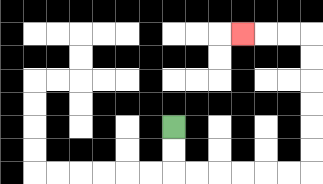{'start': '[7, 5]', 'end': '[10, 1]', 'path_directions': 'D,D,R,R,R,R,R,R,U,U,U,U,U,U,L,L,L', 'path_coordinates': '[[7, 5], [7, 6], [7, 7], [8, 7], [9, 7], [10, 7], [11, 7], [12, 7], [13, 7], [13, 6], [13, 5], [13, 4], [13, 3], [13, 2], [13, 1], [12, 1], [11, 1], [10, 1]]'}